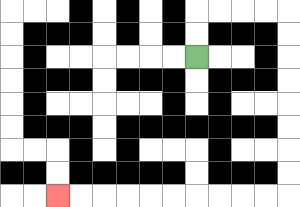{'start': '[8, 2]', 'end': '[2, 8]', 'path_directions': 'U,U,R,R,R,R,D,D,D,D,D,D,D,D,L,L,L,L,L,L,L,L,L,L', 'path_coordinates': '[[8, 2], [8, 1], [8, 0], [9, 0], [10, 0], [11, 0], [12, 0], [12, 1], [12, 2], [12, 3], [12, 4], [12, 5], [12, 6], [12, 7], [12, 8], [11, 8], [10, 8], [9, 8], [8, 8], [7, 8], [6, 8], [5, 8], [4, 8], [3, 8], [2, 8]]'}